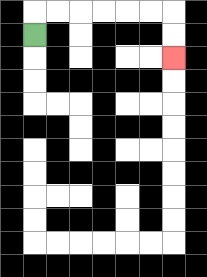{'start': '[1, 1]', 'end': '[7, 2]', 'path_directions': 'U,R,R,R,R,R,R,D,D', 'path_coordinates': '[[1, 1], [1, 0], [2, 0], [3, 0], [4, 0], [5, 0], [6, 0], [7, 0], [7, 1], [7, 2]]'}